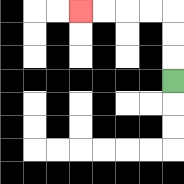{'start': '[7, 3]', 'end': '[3, 0]', 'path_directions': 'U,U,U,L,L,L,L', 'path_coordinates': '[[7, 3], [7, 2], [7, 1], [7, 0], [6, 0], [5, 0], [4, 0], [3, 0]]'}